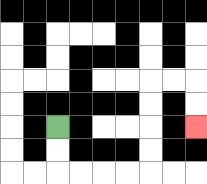{'start': '[2, 5]', 'end': '[8, 5]', 'path_directions': 'D,D,R,R,R,R,U,U,U,U,R,R,D,D', 'path_coordinates': '[[2, 5], [2, 6], [2, 7], [3, 7], [4, 7], [5, 7], [6, 7], [6, 6], [6, 5], [6, 4], [6, 3], [7, 3], [8, 3], [8, 4], [8, 5]]'}